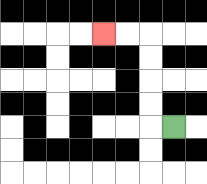{'start': '[7, 5]', 'end': '[4, 1]', 'path_directions': 'L,U,U,U,U,L,L', 'path_coordinates': '[[7, 5], [6, 5], [6, 4], [6, 3], [6, 2], [6, 1], [5, 1], [4, 1]]'}